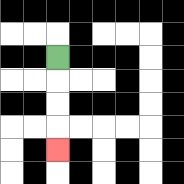{'start': '[2, 2]', 'end': '[2, 6]', 'path_directions': 'D,D,D,D', 'path_coordinates': '[[2, 2], [2, 3], [2, 4], [2, 5], [2, 6]]'}